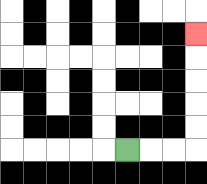{'start': '[5, 6]', 'end': '[8, 1]', 'path_directions': 'R,R,R,U,U,U,U,U', 'path_coordinates': '[[5, 6], [6, 6], [7, 6], [8, 6], [8, 5], [8, 4], [8, 3], [8, 2], [8, 1]]'}